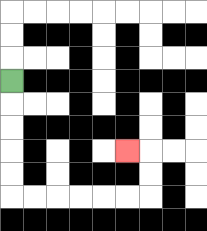{'start': '[0, 3]', 'end': '[5, 6]', 'path_directions': 'D,D,D,D,D,R,R,R,R,R,R,U,U,L', 'path_coordinates': '[[0, 3], [0, 4], [0, 5], [0, 6], [0, 7], [0, 8], [1, 8], [2, 8], [3, 8], [4, 8], [5, 8], [6, 8], [6, 7], [6, 6], [5, 6]]'}